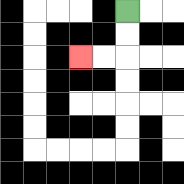{'start': '[5, 0]', 'end': '[3, 2]', 'path_directions': 'D,D,L,L', 'path_coordinates': '[[5, 0], [5, 1], [5, 2], [4, 2], [3, 2]]'}